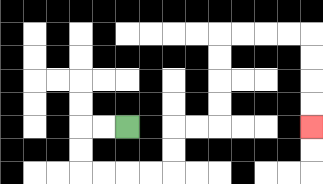{'start': '[5, 5]', 'end': '[13, 5]', 'path_directions': 'L,L,D,D,R,R,R,R,U,U,R,R,U,U,U,U,R,R,R,R,D,D,D,D', 'path_coordinates': '[[5, 5], [4, 5], [3, 5], [3, 6], [3, 7], [4, 7], [5, 7], [6, 7], [7, 7], [7, 6], [7, 5], [8, 5], [9, 5], [9, 4], [9, 3], [9, 2], [9, 1], [10, 1], [11, 1], [12, 1], [13, 1], [13, 2], [13, 3], [13, 4], [13, 5]]'}